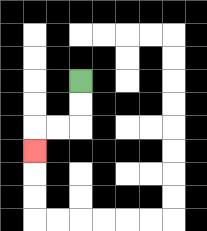{'start': '[3, 3]', 'end': '[1, 6]', 'path_directions': 'D,D,L,L,D', 'path_coordinates': '[[3, 3], [3, 4], [3, 5], [2, 5], [1, 5], [1, 6]]'}